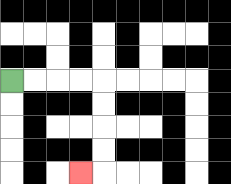{'start': '[0, 3]', 'end': '[3, 7]', 'path_directions': 'R,R,R,R,D,D,D,D,L', 'path_coordinates': '[[0, 3], [1, 3], [2, 3], [3, 3], [4, 3], [4, 4], [4, 5], [4, 6], [4, 7], [3, 7]]'}